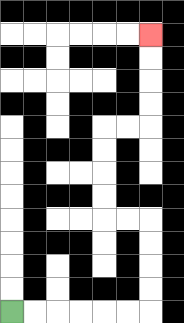{'start': '[0, 13]', 'end': '[6, 1]', 'path_directions': 'R,R,R,R,R,R,U,U,U,U,L,L,U,U,U,U,R,R,U,U,U,U', 'path_coordinates': '[[0, 13], [1, 13], [2, 13], [3, 13], [4, 13], [5, 13], [6, 13], [6, 12], [6, 11], [6, 10], [6, 9], [5, 9], [4, 9], [4, 8], [4, 7], [4, 6], [4, 5], [5, 5], [6, 5], [6, 4], [6, 3], [6, 2], [6, 1]]'}